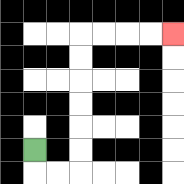{'start': '[1, 6]', 'end': '[7, 1]', 'path_directions': 'D,R,R,U,U,U,U,U,U,R,R,R,R', 'path_coordinates': '[[1, 6], [1, 7], [2, 7], [3, 7], [3, 6], [3, 5], [3, 4], [3, 3], [3, 2], [3, 1], [4, 1], [5, 1], [6, 1], [7, 1]]'}